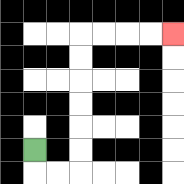{'start': '[1, 6]', 'end': '[7, 1]', 'path_directions': 'D,R,R,U,U,U,U,U,U,R,R,R,R', 'path_coordinates': '[[1, 6], [1, 7], [2, 7], [3, 7], [3, 6], [3, 5], [3, 4], [3, 3], [3, 2], [3, 1], [4, 1], [5, 1], [6, 1], [7, 1]]'}